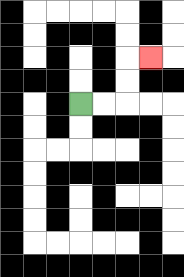{'start': '[3, 4]', 'end': '[6, 2]', 'path_directions': 'R,R,U,U,R', 'path_coordinates': '[[3, 4], [4, 4], [5, 4], [5, 3], [5, 2], [6, 2]]'}